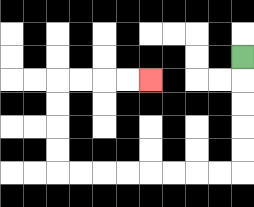{'start': '[10, 2]', 'end': '[6, 3]', 'path_directions': 'D,D,D,D,D,L,L,L,L,L,L,L,L,U,U,U,U,R,R,R,R', 'path_coordinates': '[[10, 2], [10, 3], [10, 4], [10, 5], [10, 6], [10, 7], [9, 7], [8, 7], [7, 7], [6, 7], [5, 7], [4, 7], [3, 7], [2, 7], [2, 6], [2, 5], [2, 4], [2, 3], [3, 3], [4, 3], [5, 3], [6, 3]]'}